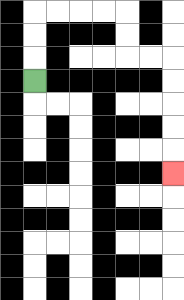{'start': '[1, 3]', 'end': '[7, 7]', 'path_directions': 'U,U,U,R,R,R,R,D,D,R,R,D,D,D,D,D', 'path_coordinates': '[[1, 3], [1, 2], [1, 1], [1, 0], [2, 0], [3, 0], [4, 0], [5, 0], [5, 1], [5, 2], [6, 2], [7, 2], [7, 3], [7, 4], [7, 5], [7, 6], [7, 7]]'}